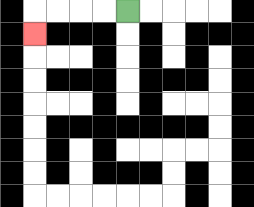{'start': '[5, 0]', 'end': '[1, 1]', 'path_directions': 'L,L,L,L,D', 'path_coordinates': '[[5, 0], [4, 0], [3, 0], [2, 0], [1, 0], [1, 1]]'}